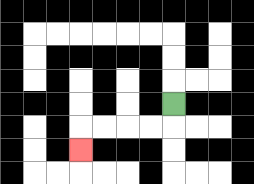{'start': '[7, 4]', 'end': '[3, 6]', 'path_directions': 'D,L,L,L,L,D', 'path_coordinates': '[[7, 4], [7, 5], [6, 5], [5, 5], [4, 5], [3, 5], [3, 6]]'}